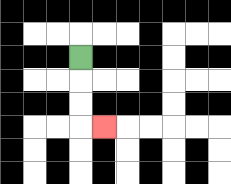{'start': '[3, 2]', 'end': '[4, 5]', 'path_directions': 'D,D,D,R', 'path_coordinates': '[[3, 2], [3, 3], [3, 4], [3, 5], [4, 5]]'}